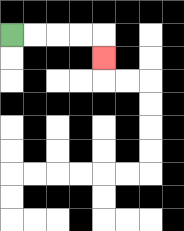{'start': '[0, 1]', 'end': '[4, 2]', 'path_directions': 'R,R,R,R,D', 'path_coordinates': '[[0, 1], [1, 1], [2, 1], [3, 1], [4, 1], [4, 2]]'}